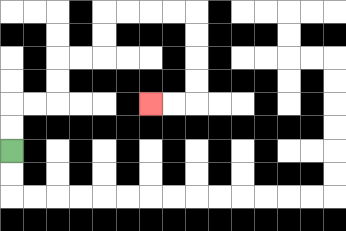{'start': '[0, 6]', 'end': '[6, 4]', 'path_directions': 'U,U,R,R,U,U,R,R,U,U,R,R,R,R,D,D,D,D,L,L', 'path_coordinates': '[[0, 6], [0, 5], [0, 4], [1, 4], [2, 4], [2, 3], [2, 2], [3, 2], [4, 2], [4, 1], [4, 0], [5, 0], [6, 0], [7, 0], [8, 0], [8, 1], [8, 2], [8, 3], [8, 4], [7, 4], [6, 4]]'}